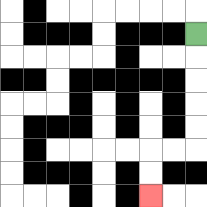{'start': '[8, 1]', 'end': '[6, 8]', 'path_directions': 'D,D,D,D,D,L,L,D,D', 'path_coordinates': '[[8, 1], [8, 2], [8, 3], [8, 4], [8, 5], [8, 6], [7, 6], [6, 6], [6, 7], [6, 8]]'}